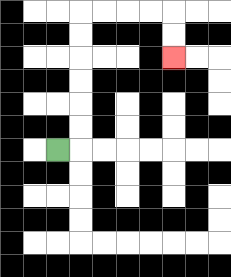{'start': '[2, 6]', 'end': '[7, 2]', 'path_directions': 'R,U,U,U,U,U,U,R,R,R,R,D,D', 'path_coordinates': '[[2, 6], [3, 6], [3, 5], [3, 4], [3, 3], [3, 2], [3, 1], [3, 0], [4, 0], [5, 0], [6, 0], [7, 0], [7, 1], [7, 2]]'}